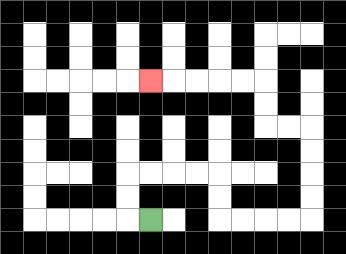{'start': '[6, 9]', 'end': '[6, 3]', 'path_directions': 'L,U,U,R,R,R,R,D,D,R,R,R,R,U,U,U,U,L,L,U,U,L,L,L,L,L', 'path_coordinates': '[[6, 9], [5, 9], [5, 8], [5, 7], [6, 7], [7, 7], [8, 7], [9, 7], [9, 8], [9, 9], [10, 9], [11, 9], [12, 9], [13, 9], [13, 8], [13, 7], [13, 6], [13, 5], [12, 5], [11, 5], [11, 4], [11, 3], [10, 3], [9, 3], [8, 3], [7, 3], [6, 3]]'}